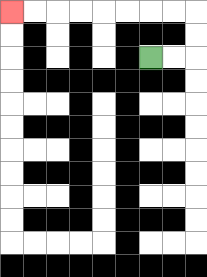{'start': '[6, 2]', 'end': '[0, 0]', 'path_directions': 'R,R,U,U,L,L,L,L,L,L,L,L', 'path_coordinates': '[[6, 2], [7, 2], [8, 2], [8, 1], [8, 0], [7, 0], [6, 0], [5, 0], [4, 0], [3, 0], [2, 0], [1, 0], [0, 0]]'}